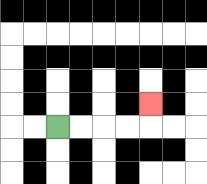{'start': '[2, 5]', 'end': '[6, 4]', 'path_directions': 'R,R,R,R,U', 'path_coordinates': '[[2, 5], [3, 5], [4, 5], [5, 5], [6, 5], [6, 4]]'}